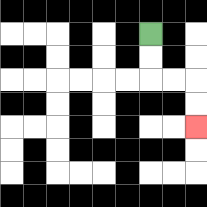{'start': '[6, 1]', 'end': '[8, 5]', 'path_directions': 'D,D,R,R,D,D', 'path_coordinates': '[[6, 1], [6, 2], [6, 3], [7, 3], [8, 3], [8, 4], [8, 5]]'}